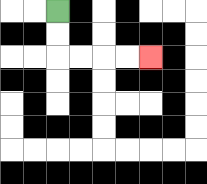{'start': '[2, 0]', 'end': '[6, 2]', 'path_directions': 'D,D,R,R,R,R', 'path_coordinates': '[[2, 0], [2, 1], [2, 2], [3, 2], [4, 2], [5, 2], [6, 2]]'}